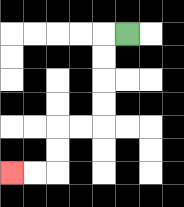{'start': '[5, 1]', 'end': '[0, 7]', 'path_directions': 'L,D,D,D,D,L,L,D,D,L,L', 'path_coordinates': '[[5, 1], [4, 1], [4, 2], [4, 3], [4, 4], [4, 5], [3, 5], [2, 5], [2, 6], [2, 7], [1, 7], [0, 7]]'}